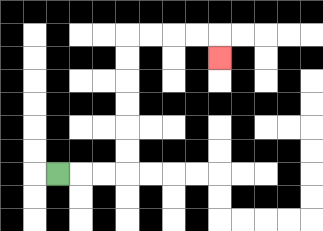{'start': '[2, 7]', 'end': '[9, 2]', 'path_directions': 'R,R,R,U,U,U,U,U,U,R,R,R,R,D', 'path_coordinates': '[[2, 7], [3, 7], [4, 7], [5, 7], [5, 6], [5, 5], [5, 4], [5, 3], [5, 2], [5, 1], [6, 1], [7, 1], [8, 1], [9, 1], [9, 2]]'}